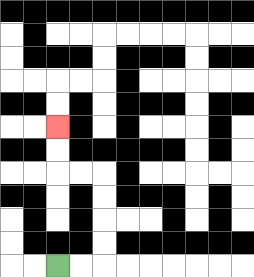{'start': '[2, 11]', 'end': '[2, 5]', 'path_directions': 'R,R,U,U,U,U,L,L,U,U', 'path_coordinates': '[[2, 11], [3, 11], [4, 11], [4, 10], [4, 9], [4, 8], [4, 7], [3, 7], [2, 7], [2, 6], [2, 5]]'}